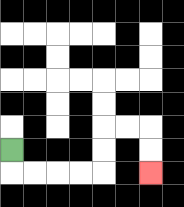{'start': '[0, 6]', 'end': '[6, 7]', 'path_directions': 'D,R,R,R,R,U,U,R,R,D,D', 'path_coordinates': '[[0, 6], [0, 7], [1, 7], [2, 7], [3, 7], [4, 7], [4, 6], [4, 5], [5, 5], [6, 5], [6, 6], [6, 7]]'}